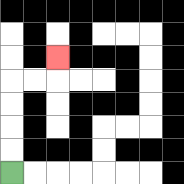{'start': '[0, 7]', 'end': '[2, 2]', 'path_directions': 'U,U,U,U,R,R,U', 'path_coordinates': '[[0, 7], [0, 6], [0, 5], [0, 4], [0, 3], [1, 3], [2, 3], [2, 2]]'}